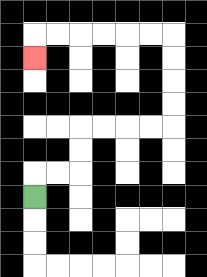{'start': '[1, 8]', 'end': '[1, 2]', 'path_directions': 'U,R,R,U,U,R,R,R,R,U,U,U,U,L,L,L,L,L,L,D', 'path_coordinates': '[[1, 8], [1, 7], [2, 7], [3, 7], [3, 6], [3, 5], [4, 5], [5, 5], [6, 5], [7, 5], [7, 4], [7, 3], [7, 2], [7, 1], [6, 1], [5, 1], [4, 1], [3, 1], [2, 1], [1, 1], [1, 2]]'}